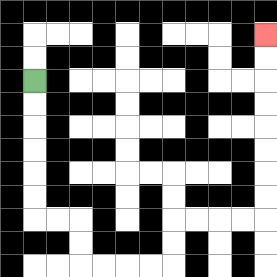{'start': '[1, 3]', 'end': '[11, 1]', 'path_directions': 'D,D,D,D,D,D,R,R,D,D,R,R,R,R,U,U,R,R,R,R,U,U,U,U,U,U,U,U', 'path_coordinates': '[[1, 3], [1, 4], [1, 5], [1, 6], [1, 7], [1, 8], [1, 9], [2, 9], [3, 9], [3, 10], [3, 11], [4, 11], [5, 11], [6, 11], [7, 11], [7, 10], [7, 9], [8, 9], [9, 9], [10, 9], [11, 9], [11, 8], [11, 7], [11, 6], [11, 5], [11, 4], [11, 3], [11, 2], [11, 1]]'}